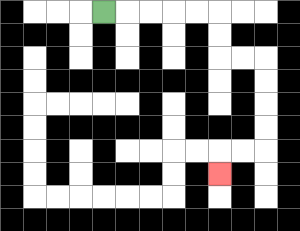{'start': '[4, 0]', 'end': '[9, 7]', 'path_directions': 'R,R,R,R,R,D,D,R,R,D,D,D,D,L,L,D', 'path_coordinates': '[[4, 0], [5, 0], [6, 0], [7, 0], [8, 0], [9, 0], [9, 1], [9, 2], [10, 2], [11, 2], [11, 3], [11, 4], [11, 5], [11, 6], [10, 6], [9, 6], [9, 7]]'}